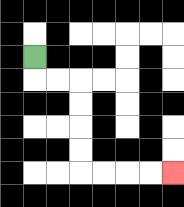{'start': '[1, 2]', 'end': '[7, 7]', 'path_directions': 'D,R,R,D,D,D,D,R,R,R,R', 'path_coordinates': '[[1, 2], [1, 3], [2, 3], [3, 3], [3, 4], [3, 5], [3, 6], [3, 7], [4, 7], [5, 7], [6, 7], [7, 7]]'}